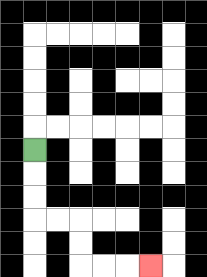{'start': '[1, 6]', 'end': '[6, 11]', 'path_directions': 'D,D,D,R,R,D,D,R,R,R', 'path_coordinates': '[[1, 6], [1, 7], [1, 8], [1, 9], [2, 9], [3, 9], [3, 10], [3, 11], [4, 11], [5, 11], [6, 11]]'}